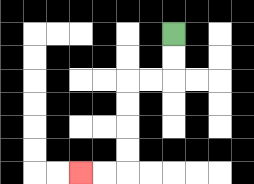{'start': '[7, 1]', 'end': '[3, 7]', 'path_directions': 'D,D,L,L,D,D,D,D,L,L', 'path_coordinates': '[[7, 1], [7, 2], [7, 3], [6, 3], [5, 3], [5, 4], [5, 5], [5, 6], [5, 7], [4, 7], [3, 7]]'}